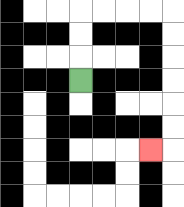{'start': '[3, 3]', 'end': '[6, 6]', 'path_directions': 'U,U,U,R,R,R,R,D,D,D,D,D,D,L', 'path_coordinates': '[[3, 3], [3, 2], [3, 1], [3, 0], [4, 0], [5, 0], [6, 0], [7, 0], [7, 1], [7, 2], [7, 3], [7, 4], [7, 5], [7, 6], [6, 6]]'}